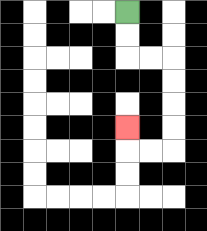{'start': '[5, 0]', 'end': '[5, 5]', 'path_directions': 'D,D,R,R,D,D,D,D,L,L,U', 'path_coordinates': '[[5, 0], [5, 1], [5, 2], [6, 2], [7, 2], [7, 3], [7, 4], [7, 5], [7, 6], [6, 6], [5, 6], [5, 5]]'}